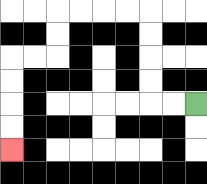{'start': '[8, 4]', 'end': '[0, 6]', 'path_directions': 'L,L,U,U,U,U,L,L,L,L,D,D,L,L,D,D,D,D', 'path_coordinates': '[[8, 4], [7, 4], [6, 4], [6, 3], [6, 2], [6, 1], [6, 0], [5, 0], [4, 0], [3, 0], [2, 0], [2, 1], [2, 2], [1, 2], [0, 2], [0, 3], [0, 4], [0, 5], [0, 6]]'}